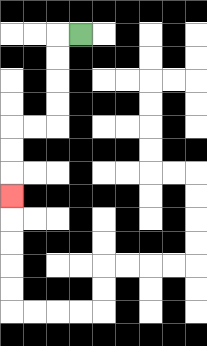{'start': '[3, 1]', 'end': '[0, 8]', 'path_directions': 'L,D,D,D,D,L,L,D,D,D', 'path_coordinates': '[[3, 1], [2, 1], [2, 2], [2, 3], [2, 4], [2, 5], [1, 5], [0, 5], [0, 6], [0, 7], [0, 8]]'}